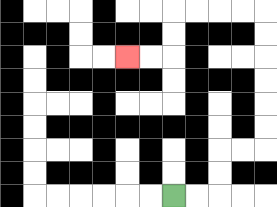{'start': '[7, 8]', 'end': '[5, 2]', 'path_directions': 'R,R,U,U,R,R,U,U,U,U,U,U,L,L,L,L,D,D,L,L', 'path_coordinates': '[[7, 8], [8, 8], [9, 8], [9, 7], [9, 6], [10, 6], [11, 6], [11, 5], [11, 4], [11, 3], [11, 2], [11, 1], [11, 0], [10, 0], [9, 0], [8, 0], [7, 0], [7, 1], [7, 2], [6, 2], [5, 2]]'}